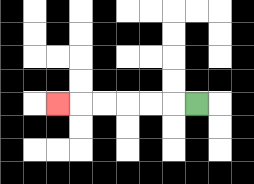{'start': '[8, 4]', 'end': '[2, 4]', 'path_directions': 'L,L,L,L,L,L', 'path_coordinates': '[[8, 4], [7, 4], [6, 4], [5, 4], [4, 4], [3, 4], [2, 4]]'}